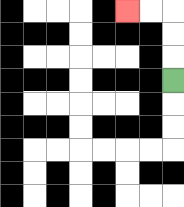{'start': '[7, 3]', 'end': '[5, 0]', 'path_directions': 'U,U,U,L,L', 'path_coordinates': '[[7, 3], [7, 2], [7, 1], [7, 0], [6, 0], [5, 0]]'}